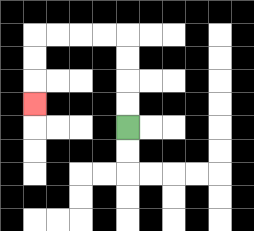{'start': '[5, 5]', 'end': '[1, 4]', 'path_directions': 'U,U,U,U,L,L,L,L,D,D,D', 'path_coordinates': '[[5, 5], [5, 4], [5, 3], [5, 2], [5, 1], [4, 1], [3, 1], [2, 1], [1, 1], [1, 2], [1, 3], [1, 4]]'}